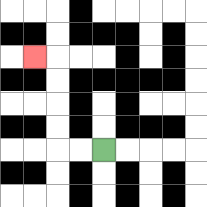{'start': '[4, 6]', 'end': '[1, 2]', 'path_directions': 'L,L,U,U,U,U,L', 'path_coordinates': '[[4, 6], [3, 6], [2, 6], [2, 5], [2, 4], [2, 3], [2, 2], [1, 2]]'}